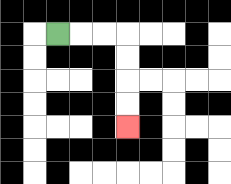{'start': '[2, 1]', 'end': '[5, 5]', 'path_directions': 'R,R,R,D,D,D,D', 'path_coordinates': '[[2, 1], [3, 1], [4, 1], [5, 1], [5, 2], [5, 3], [5, 4], [5, 5]]'}